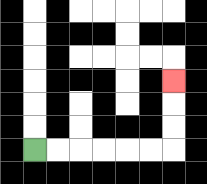{'start': '[1, 6]', 'end': '[7, 3]', 'path_directions': 'R,R,R,R,R,R,U,U,U', 'path_coordinates': '[[1, 6], [2, 6], [3, 6], [4, 6], [5, 6], [6, 6], [7, 6], [7, 5], [7, 4], [7, 3]]'}